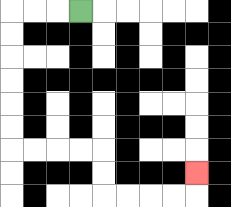{'start': '[3, 0]', 'end': '[8, 7]', 'path_directions': 'L,L,L,D,D,D,D,D,D,R,R,R,R,D,D,R,R,R,R,U', 'path_coordinates': '[[3, 0], [2, 0], [1, 0], [0, 0], [0, 1], [0, 2], [0, 3], [0, 4], [0, 5], [0, 6], [1, 6], [2, 6], [3, 6], [4, 6], [4, 7], [4, 8], [5, 8], [6, 8], [7, 8], [8, 8], [8, 7]]'}